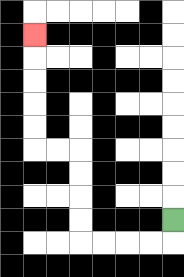{'start': '[7, 9]', 'end': '[1, 1]', 'path_directions': 'D,L,L,L,L,U,U,U,U,L,L,U,U,U,U,U', 'path_coordinates': '[[7, 9], [7, 10], [6, 10], [5, 10], [4, 10], [3, 10], [3, 9], [3, 8], [3, 7], [3, 6], [2, 6], [1, 6], [1, 5], [1, 4], [1, 3], [1, 2], [1, 1]]'}